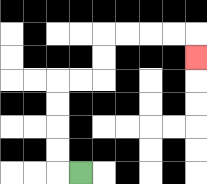{'start': '[3, 7]', 'end': '[8, 2]', 'path_directions': 'L,U,U,U,U,R,R,U,U,R,R,R,R,D', 'path_coordinates': '[[3, 7], [2, 7], [2, 6], [2, 5], [2, 4], [2, 3], [3, 3], [4, 3], [4, 2], [4, 1], [5, 1], [6, 1], [7, 1], [8, 1], [8, 2]]'}